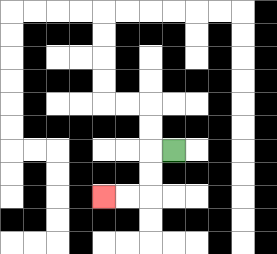{'start': '[7, 6]', 'end': '[4, 8]', 'path_directions': 'L,D,D,L,L', 'path_coordinates': '[[7, 6], [6, 6], [6, 7], [6, 8], [5, 8], [4, 8]]'}